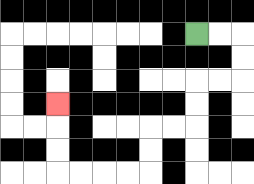{'start': '[8, 1]', 'end': '[2, 4]', 'path_directions': 'R,R,D,D,L,L,D,D,L,L,D,D,L,L,L,L,U,U,U', 'path_coordinates': '[[8, 1], [9, 1], [10, 1], [10, 2], [10, 3], [9, 3], [8, 3], [8, 4], [8, 5], [7, 5], [6, 5], [6, 6], [6, 7], [5, 7], [4, 7], [3, 7], [2, 7], [2, 6], [2, 5], [2, 4]]'}